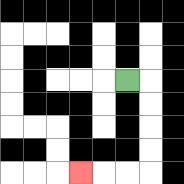{'start': '[5, 3]', 'end': '[3, 7]', 'path_directions': 'R,D,D,D,D,L,L,L', 'path_coordinates': '[[5, 3], [6, 3], [6, 4], [6, 5], [6, 6], [6, 7], [5, 7], [4, 7], [3, 7]]'}